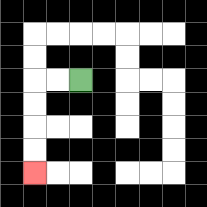{'start': '[3, 3]', 'end': '[1, 7]', 'path_directions': 'L,L,D,D,D,D', 'path_coordinates': '[[3, 3], [2, 3], [1, 3], [1, 4], [1, 5], [1, 6], [1, 7]]'}